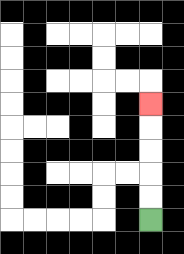{'start': '[6, 9]', 'end': '[6, 4]', 'path_directions': 'U,U,U,U,U', 'path_coordinates': '[[6, 9], [6, 8], [6, 7], [6, 6], [6, 5], [6, 4]]'}